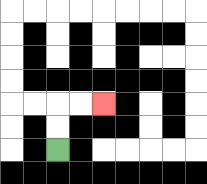{'start': '[2, 6]', 'end': '[4, 4]', 'path_directions': 'U,U,R,R', 'path_coordinates': '[[2, 6], [2, 5], [2, 4], [3, 4], [4, 4]]'}